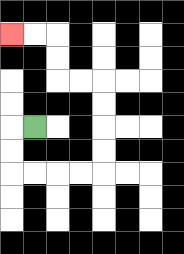{'start': '[1, 5]', 'end': '[0, 1]', 'path_directions': 'L,D,D,R,R,R,R,U,U,U,U,L,L,U,U,L,L', 'path_coordinates': '[[1, 5], [0, 5], [0, 6], [0, 7], [1, 7], [2, 7], [3, 7], [4, 7], [4, 6], [4, 5], [4, 4], [4, 3], [3, 3], [2, 3], [2, 2], [2, 1], [1, 1], [0, 1]]'}